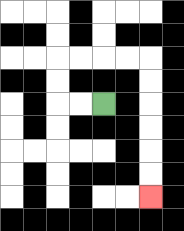{'start': '[4, 4]', 'end': '[6, 8]', 'path_directions': 'L,L,U,U,R,R,R,R,D,D,D,D,D,D', 'path_coordinates': '[[4, 4], [3, 4], [2, 4], [2, 3], [2, 2], [3, 2], [4, 2], [5, 2], [6, 2], [6, 3], [6, 4], [6, 5], [6, 6], [6, 7], [6, 8]]'}